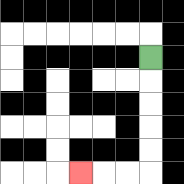{'start': '[6, 2]', 'end': '[3, 7]', 'path_directions': 'D,D,D,D,D,L,L,L', 'path_coordinates': '[[6, 2], [6, 3], [6, 4], [6, 5], [6, 6], [6, 7], [5, 7], [4, 7], [3, 7]]'}